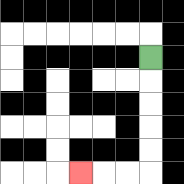{'start': '[6, 2]', 'end': '[3, 7]', 'path_directions': 'D,D,D,D,D,L,L,L', 'path_coordinates': '[[6, 2], [6, 3], [6, 4], [6, 5], [6, 6], [6, 7], [5, 7], [4, 7], [3, 7]]'}